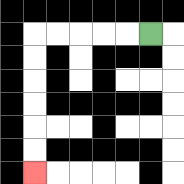{'start': '[6, 1]', 'end': '[1, 7]', 'path_directions': 'L,L,L,L,L,D,D,D,D,D,D', 'path_coordinates': '[[6, 1], [5, 1], [4, 1], [3, 1], [2, 1], [1, 1], [1, 2], [1, 3], [1, 4], [1, 5], [1, 6], [1, 7]]'}